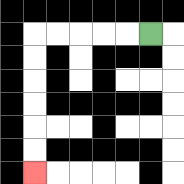{'start': '[6, 1]', 'end': '[1, 7]', 'path_directions': 'L,L,L,L,L,D,D,D,D,D,D', 'path_coordinates': '[[6, 1], [5, 1], [4, 1], [3, 1], [2, 1], [1, 1], [1, 2], [1, 3], [1, 4], [1, 5], [1, 6], [1, 7]]'}